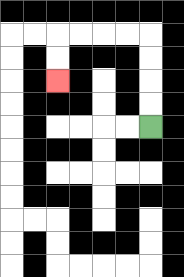{'start': '[6, 5]', 'end': '[2, 3]', 'path_directions': 'U,U,U,U,L,L,L,L,D,D', 'path_coordinates': '[[6, 5], [6, 4], [6, 3], [6, 2], [6, 1], [5, 1], [4, 1], [3, 1], [2, 1], [2, 2], [2, 3]]'}